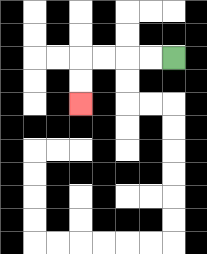{'start': '[7, 2]', 'end': '[3, 4]', 'path_directions': 'L,L,L,L,D,D', 'path_coordinates': '[[7, 2], [6, 2], [5, 2], [4, 2], [3, 2], [3, 3], [3, 4]]'}